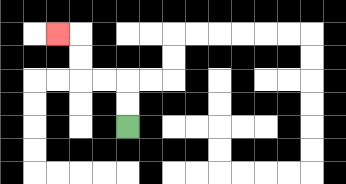{'start': '[5, 5]', 'end': '[2, 1]', 'path_directions': 'U,U,L,L,U,U,L', 'path_coordinates': '[[5, 5], [5, 4], [5, 3], [4, 3], [3, 3], [3, 2], [3, 1], [2, 1]]'}